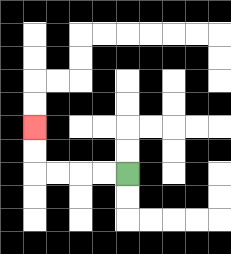{'start': '[5, 7]', 'end': '[1, 5]', 'path_directions': 'L,L,L,L,U,U', 'path_coordinates': '[[5, 7], [4, 7], [3, 7], [2, 7], [1, 7], [1, 6], [1, 5]]'}